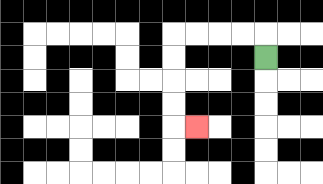{'start': '[11, 2]', 'end': '[8, 5]', 'path_directions': 'U,L,L,L,L,D,D,D,D,R', 'path_coordinates': '[[11, 2], [11, 1], [10, 1], [9, 1], [8, 1], [7, 1], [7, 2], [7, 3], [7, 4], [7, 5], [8, 5]]'}